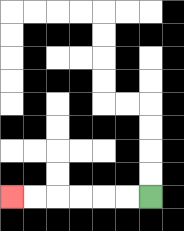{'start': '[6, 8]', 'end': '[0, 8]', 'path_directions': 'L,L,L,L,L,L', 'path_coordinates': '[[6, 8], [5, 8], [4, 8], [3, 8], [2, 8], [1, 8], [0, 8]]'}